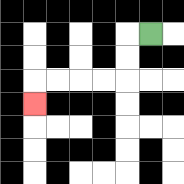{'start': '[6, 1]', 'end': '[1, 4]', 'path_directions': 'L,D,D,L,L,L,L,D', 'path_coordinates': '[[6, 1], [5, 1], [5, 2], [5, 3], [4, 3], [3, 3], [2, 3], [1, 3], [1, 4]]'}